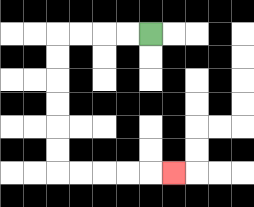{'start': '[6, 1]', 'end': '[7, 7]', 'path_directions': 'L,L,L,L,D,D,D,D,D,D,R,R,R,R,R', 'path_coordinates': '[[6, 1], [5, 1], [4, 1], [3, 1], [2, 1], [2, 2], [2, 3], [2, 4], [2, 5], [2, 6], [2, 7], [3, 7], [4, 7], [5, 7], [6, 7], [7, 7]]'}